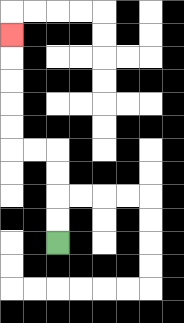{'start': '[2, 10]', 'end': '[0, 1]', 'path_directions': 'U,U,U,U,L,L,U,U,U,U,U', 'path_coordinates': '[[2, 10], [2, 9], [2, 8], [2, 7], [2, 6], [1, 6], [0, 6], [0, 5], [0, 4], [0, 3], [0, 2], [0, 1]]'}